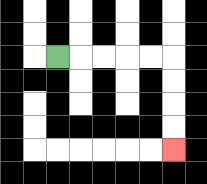{'start': '[2, 2]', 'end': '[7, 6]', 'path_directions': 'R,R,R,R,R,D,D,D,D', 'path_coordinates': '[[2, 2], [3, 2], [4, 2], [5, 2], [6, 2], [7, 2], [7, 3], [7, 4], [7, 5], [7, 6]]'}